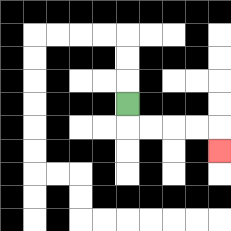{'start': '[5, 4]', 'end': '[9, 6]', 'path_directions': 'D,R,R,R,R,D', 'path_coordinates': '[[5, 4], [5, 5], [6, 5], [7, 5], [8, 5], [9, 5], [9, 6]]'}